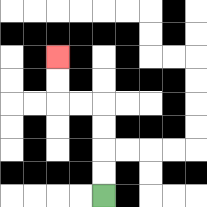{'start': '[4, 8]', 'end': '[2, 2]', 'path_directions': 'U,U,U,U,L,L,U,U', 'path_coordinates': '[[4, 8], [4, 7], [4, 6], [4, 5], [4, 4], [3, 4], [2, 4], [2, 3], [2, 2]]'}